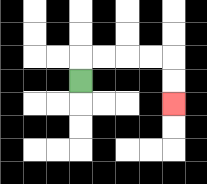{'start': '[3, 3]', 'end': '[7, 4]', 'path_directions': 'U,R,R,R,R,D,D', 'path_coordinates': '[[3, 3], [3, 2], [4, 2], [5, 2], [6, 2], [7, 2], [7, 3], [7, 4]]'}